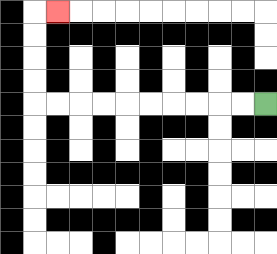{'start': '[11, 4]', 'end': '[2, 0]', 'path_directions': 'L,L,L,L,L,L,L,L,L,L,U,U,U,U,R', 'path_coordinates': '[[11, 4], [10, 4], [9, 4], [8, 4], [7, 4], [6, 4], [5, 4], [4, 4], [3, 4], [2, 4], [1, 4], [1, 3], [1, 2], [1, 1], [1, 0], [2, 0]]'}